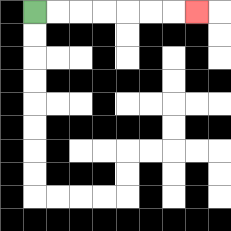{'start': '[1, 0]', 'end': '[8, 0]', 'path_directions': 'R,R,R,R,R,R,R', 'path_coordinates': '[[1, 0], [2, 0], [3, 0], [4, 0], [5, 0], [6, 0], [7, 0], [8, 0]]'}